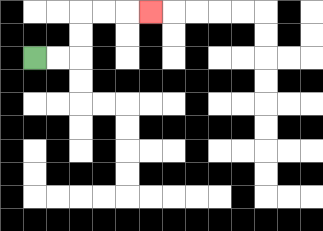{'start': '[1, 2]', 'end': '[6, 0]', 'path_directions': 'R,R,U,U,R,R,R', 'path_coordinates': '[[1, 2], [2, 2], [3, 2], [3, 1], [3, 0], [4, 0], [5, 0], [6, 0]]'}